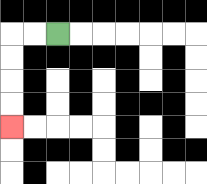{'start': '[2, 1]', 'end': '[0, 5]', 'path_directions': 'L,L,D,D,D,D', 'path_coordinates': '[[2, 1], [1, 1], [0, 1], [0, 2], [0, 3], [0, 4], [0, 5]]'}